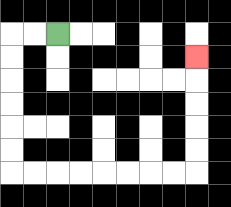{'start': '[2, 1]', 'end': '[8, 2]', 'path_directions': 'L,L,D,D,D,D,D,D,R,R,R,R,R,R,R,R,U,U,U,U,U', 'path_coordinates': '[[2, 1], [1, 1], [0, 1], [0, 2], [0, 3], [0, 4], [0, 5], [0, 6], [0, 7], [1, 7], [2, 7], [3, 7], [4, 7], [5, 7], [6, 7], [7, 7], [8, 7], [8, 6], [8, 5], [8, 4], [8, 3], [8, 2]]'}